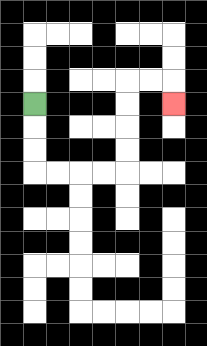{'start': '[1, 4]', 'end': '[7, 4]', 'path_directions': 'D,D,D,R,R,R,R,U,U,U,U,R,R,D', 'path_coordinates': '[[1, 4], [1, 5], [1, 6], [1, 7], [2, 7], [3, 7], [4, 7], [5, 7], [5, 6], [5, 5], [5, 4], [5, 3], [6, 3], [7, 3], [7, 4]]'}